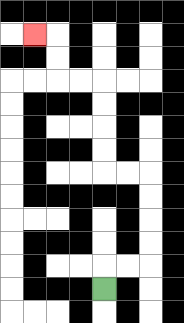{'start': '[4, 12]', 'end': '[1, 1]', 'path_directions': 'U,R,R,U,U,U,U,L,L,U,U,U,U,L,L,U,U,L', 'path_coordinates': '[[4, 12], [4, 11], [5, 11], [6, 11], [6, 10], [6, 9], [6, 8], [6, 7], [5, 7], [4, 7], [4, 6], [4, 5], [4, 4], [4, 3], [3, 3], [2, 3], [2, 2], [2, 1], [1, 1]]'}